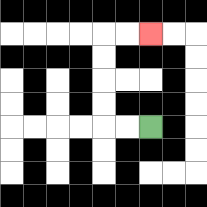{'start': '[6, 5]', 'end': '[6, 1]', 'path_directions': 'L,L,U,U,U,U,R,R', 'path_coordinates': '[[6, 5], [5, 5], [4, 5], [4, 4], [4, 3], [4, 2], [4, 1], [5, 1], [6, 1]]'}